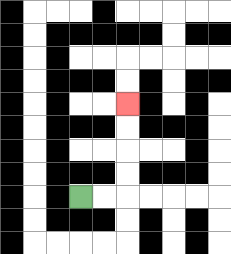{'start': '[3, 8]', 'end': '[5, 4]', 'path_directions': 'R,R,U,U,U,U', 'path_coordinates': '[[3, 8], [4, 8], [5, 8], [5, 7], [5, 6], [5, 5], [5, 4]]'}